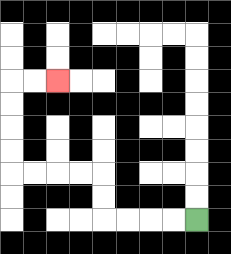{'start': '[8, 9]', 'end': '[2, 3]', 'path_directions': 'L,L,L,L,U,U,L,L,L,L,U,U,U,U,R,R', 'path_coordinates': '[[8, 9], [7, 9], [6, 9], [5, 9], [4, 9], [4, 8], [4, 7], [3, 7], [2, 7], [1, 7], [0, 7], [0, 6], [0, 5], [0, 4], [0, 3], [1, 3], [2, 3]]'}